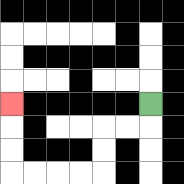{'start': '[6, 4]', 'end': '[0, 4]', 'path_directions': 'D,L,L,D,D,L,L,L,L,U,U,U', 'path_coordinates': '[[6, 4], [6, 5], [5, 5], [4, 5], [4, 6], [4, 7], [3, 7], [2, 7], [1, 7], [0, 7], [0, 6], [0, 5], [0, 4]]'}